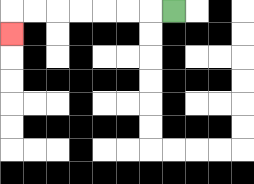{'start': '[7, 0]', 'end': '[0, 1]', 'path_directions': 'L,L,L,L,L,L,L,D', 'path_coordinates': '[[7, 0], [6, 0], [5, 0], [4, 0], [3, 0], [2, 0], [1, 0], [0, 0], [0, 1]]'}